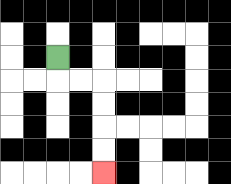{'start': '[2, 2]', 'end': '[4, 7]', 'path_directions': 'D,R,R,D,D,D,D', 'path_coordinates': '[[2, 2], [2, 3], [3, 3], [4, 3], [4, 4], [4, 5], [4, 6], [4, 7]]'}